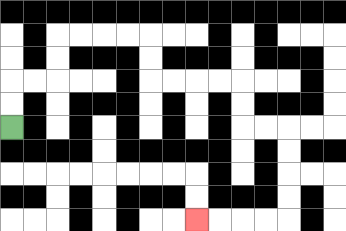{'start': '[0, 5]', 'end': '[8, 9]', 'path_directions': 'U,U,R,R,U,U,R,R,R,R,D,D,R,R,R,R,D,D,R,R,D,D,D,D,L,L,L,L', 'path_coordinates': '[[0, 5], [0, 4], [0, 3], [1, 3], [2, 3], [2, 2], [2, 1], [3, 1], [4, 1], [5, 1], [6, 1], [6, 2], [6, 3], [7, 3], [8, 3], [9, 3], [10, 3], [10, 4], [10, 5], [11, 5], [12, 5], [12, 6], [12, 7], [12, 8], [12, 9], [11, 9], [10, 9], [9, 9], [8, 9]]'}